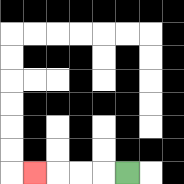{'start': '[5, 7]', 'end': '[1, 7]', 'path_directions': 'L,L,L,L', 'path_coordinates': '[[5, 7], [4, 7], [3, 7], [2, 7], [1, 7]]'}